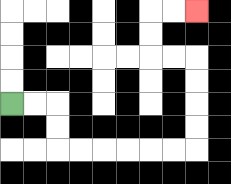{'start': '[0, 4]', 'end': '[8, 0]', 'path_directions': 'R,R,D,D,R,R,R,R,R,R,U,U,U,U,L,L,U,U,R,R', 'path_coordinates': '[[0, 4], [1, 4], [2, 4], [2, 5], [2, 6], [3, 6], [4, 6], [5, 6], [6, 6], [7, 6], [8, 6], [8, 5], [8, 4], [8, 3], [8, 2], [7, 2], [6, 2], [6, 1], [6, 0], [7, 0], [8, 0]]'}